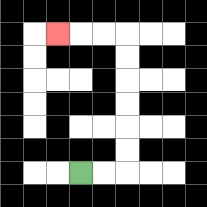{'start': '[3, 7]', 'end': '[2, 1]', 'path_directions': 'R,R,U,U,U,U,U,U,L,L,L', 'path_coordinates': '[[3, 7], [4, 7], [5, 7], [5, 6], [5, 5], [5, 4], [5, 3], [5, 2], [5, 1], [4, 1], [3, 1], [2, 1]]'}